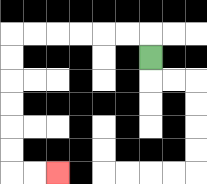{'start': '[6, 2]', 'end': '[2, 7]', 'path_directions': 'U,L,L,L,L,L,L,D,D,D,D,D,D,R,R', 'path_coordinates': '[[6, 2], [6, 1], [5, 1], [4, 1], [3, 1], [2, 1], [1, 1], [0, 1], [0, 2], [0, 3], [0, 4], [0, 5], [0, 6], [0, 7], [1, 7], [2, 7]]'}